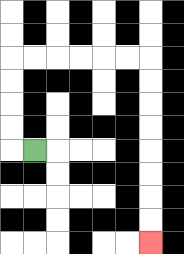{'start': '[1, 6]', 'end': '[6, 10]', 'path_directions': 'L,U,U,U,U,R,R,R,R,R,R,D,D,D,D,D,D,D,D', 'path_coordinates': '[[1, 6], [0, 6], [0, 5], [0, 4], [0, 3], [0, 2], [1, 2], [2, 2], [3, 2], [4, 2], [5, 2], [6, 2], [6, 3], [6, 4], [6, 5], [6, 6], [6, 7], [6, 8], [6, 9], [6, 10]]'}